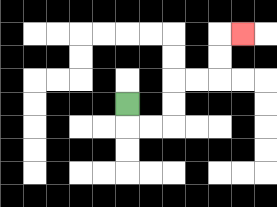{'start': '[5, 4]', 'end': '[10, 1]', 'path_directions': 'D,R,R,U,U,R,R,U,U,R', 'path_coordinates': '[[5, 4], [5, 5], [6, 5], [7, 5], [7, 4], [7, 3], [8, 3], [9, 3], [9, 2], [9, 1], [10, 1]]'}